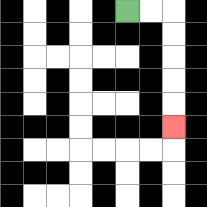{'start': '[5, 0]', 'end': '[7, 5]', 'path_directions': 'R,R,D,D,D,D,D', 'path_coordinates': '[[5, 0], [6, 0], [7, 0], [7, 1], [7, 2], [7, 3], [7, 4], [7, 5]]'}